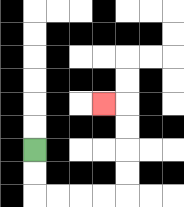{'start': '[1, 6]', 'end': '[4, 4]', 'path_directions': 'D,D,R,R,R,R,U,U,U,U,L', 'path_coordinates': '[[1, 6], [1, 7], [1, 8], [2, 8], [3, 8], [4, 8], [5, 8], [5, 7], [5, 6], [5, 5], [5, 4], [4, 4]]'}